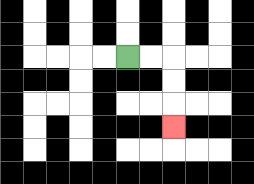{'start': '[5, 2]', 'end': '[7, 5]', 'path_directions': 'R,R,D,D,D', 'path_coordinates': '[[5, 2], [6, 2], [7, 2], [7, 3], [7, 4], [7, 5]]'}